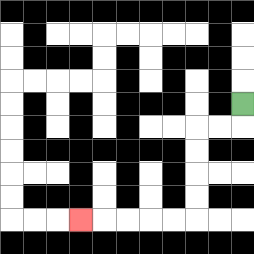{'start': '[10, 4]', 'end': '[3, 9]', 'path_directions': 'D,L,L,D,D,D,D,L,L,L,L,L', 'path_coordinates': '[[10, 4], [10, 5], [9, 5], [8, 5], [8, 6], [8, 7], [8, 8], [8, 9], [7, 9], [6, 9], [5, 9], [4, 9], [3, 9]]'}